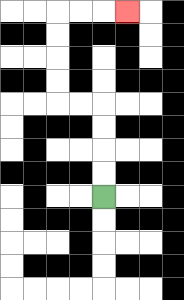{'start': '[4, 8]', 'end': '[5, 0]', 'path_directions': 'U,U,U,U,L,L,U,U,U,U,R,R,R', 'path_coordinates': '[[4, 8], [4, 7], [4, 6], [4, 5], [4, 4], [3, 4], [2, 4], [2, 3], [2, 2], [2, 1], [2, 0], [3, 0], [4, 0], [5, 0]]'}